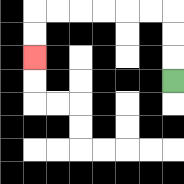{'start': '[7, 3]', 'end': '[1, 2]', 'path_directions': 'U,U,U,L,L,L,L,L,L,D,D', 'path_coordinates': '[[7, 3], [7, 2], [7, 1], [7, 0], [6, 0], [5, 0], [4, 0], [3, 0], [2, 0], [1, 0], [1, 1], [1, 2]]'}